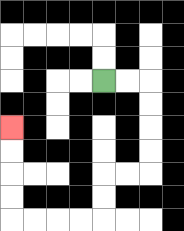{'start': '[4, 3]', 'end': '[0, 5]', 'path_directions': 'R,R,D,D,D,D,L,L,D,D,L,L,L,L,U,U,U,U', 'path_coordinates': '[[4, 3], [5, 3], [6, 3], [6, 4], [6, 5], [6, 6], [6, 7], [5, 7], [4, 7], [4, 8], [4, 9], [3, 9], [2, 9], [1, 9], [0, 9], [0, 8], [0, 7], [0, 6], [0, 5]]'}